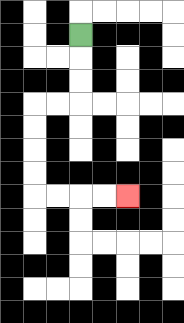{'start': '[3, 1]', 'end': '[5, 8]', 'path_directions': 'D,D,D,L,L,D,D,D,D,R,R,R,R', 'path_coordinates': '[[3, 1], [3, 2], [3, 3], [3, 4], [2, 4], [1, 4], [1, 5], [1, 6], [1, 7], [1, 8], [2, 8], [3, 8], [4, 8], [5, 8]]'}